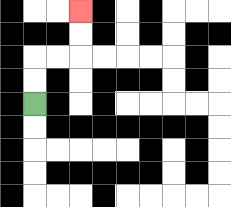{'start': '[1, 4]', 'end': '[3, 0]', 'path_directions': 'U,U,R,R,U,U', 'path_coordinates': '[[1, 4], [1, 3], [1, 2], [2, 2], [3, 2], [3, 1], [3, 0]]'}